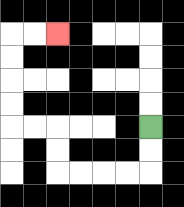{'start': '[6, 5]', 'end': '[2, 1]', 'path_directions': 'D,D,L,L,L,L,U,U,L,L,U,U,U,U,R,R', 'path_coordinates': '[[6, 5], [6, 6], [6, 7], [5, 7], [4, 7], [3, 7], [2, 7], [2, 6], [2, 5], [1, 5], [0, 5], [0, 4], [0, 3], [0, 2], [0, 1], [1, 1], [2, 1]]'}